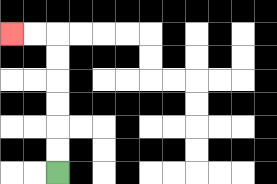{'start': '[2, 7]', 'end': '[0, 1]', 'path_directions': 'U,U,U,U,U,U,L,L', 'path_coordinates': '[[2, 7], [2, 6], [2, 5], [2, 4], [2, 3], [2, 2], [2, 1], [1, 1], [0, 1]]'}